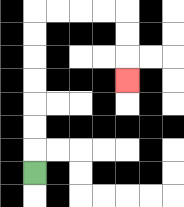{'start': '[1, 7]', 'end': '[5, 3]', 'path_directions': 'U,U,U,U,U,U,U,R,R,R,R,D,D,D', 'path_coordinates': '[[1, 7], [1, 6], [1, 5], [1, 4], [1, 3], [1, 2], [1, 1], [1, 0], [2, 0], [3, 0], [4, 0], [5, 0], [5, 1], [5, 2], [5, 3]]'}